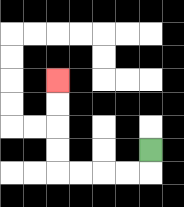{'start': '[6, 6]', 'end': '[2, 3]', 'path_directions': 'D,L,L,L,L,U,U,U,U', 'path_coordinates': '[[6, 6], [6, 7], [5, 7], [4, 7], [3, 7], [2, 7], [2, 6], [2, 5], [2, 4], [2, 3]]'}